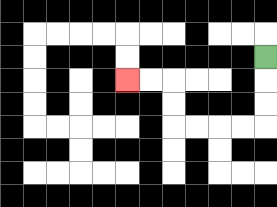{'start': '[11, 2]', 'end': '[5, 3]', 'path_directions': 'D,D,D,L,L,L,L,U,U,L,L', 'path_coordinates': '[[11, 2], [11, 3], [11, 4], [11, 5], [10, 5], [9, 5], [8, 5], [7, 5], [7, 4], [7, 3], [6, 3], [5, 3]]'}